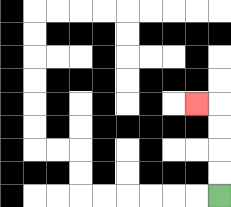{'start': '[9, 8]', 'end': '[8, 4]', 'path_directions': 'U,U,U,U,L', 'path_coordinates': '[[9, 8], [9, 7], [9, 6], [9, 5], [9, 4], [8, 4]]'}